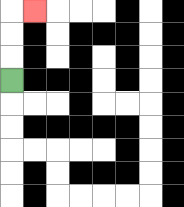{'start': '[0, 3]', 'end': '[1, 0]', 'path_directions': 'U,U,U,R', 'path_coordinates': '[[0, 3], [0, 2], [0, 1], [0, 0], [1, 0]]'}